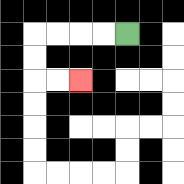{'start': '[5, 1]', 'end': '[3, 3]', 'path_directions': 'L,L,L,L,D,D,R,R', 'path_coordinates': '[[5, 1], [4, 1], [3, 1], [2, 1], [1, 1], [1, 2], [1, 3], [2, 3], [3, 3]]'}